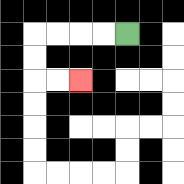{'start': '[5, 1]', 'end': '[3, 3]', 'path_directions': 'L,L,L,L,D,D,R,R', 'path_coordinates': '[[5, 1], [4, 1], [3, 1], [2, 1], [1, 1], [1, 2], [1, 3], [2, 3], [3, 3]]'}